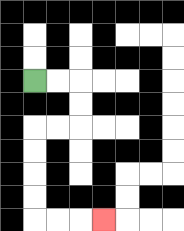{'start': '[1, 3]', 'end': '[4, 9]', 'path_directions': 'R,R,D,D,L,L,D,D,D,D,R,R,R', 'path_coordinates': '[[1, 3], [2, 3], [3, 3], [3, 4], [3, 5], [2, 5], [1, 5], [1, 6], [1, 7], [1, 8], [1, 9], [2, 9], [3, 9], [4, 9]]'}